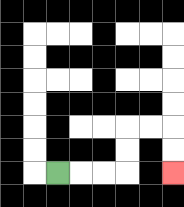{'start': '[2, 7]', 'end': '[7, 7]', 'path_directions': 'R,R,R,U,U,R,R,D,D', 'path_coordinates': '[[2, 7], [3, 7], [4, 7], [5, 7], [5, 6], [5, 5], [6, 5], [7, 5], [7, 6], [7, 7]]'}